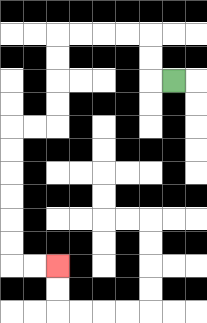{'start': '[7, 3]', 'end': '[2, 11]', 'path_directions': 'L,U,U,L,L,L,L,D,D,D,D,L,L,D,D,D,D,D,D,R,R', 'path_coordinates': '[[7, 3], [6, 3], [6, 2], [6, 1], [5, 1], [4, 1], [3, 1], [2, 1], [2, 2], [2, 3], [2, 4], [2, 5], [1, 5], [0, 5], [0, 6], [0, 7], [0, 8], [0, 9], [0, 10], [0, 11], [1, 11], [2, 11]]'}